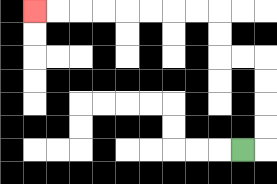{'start': '[10, 6]', 'end': '[1, 0]', 'path_directions': 'R,U,U,U,U,L,L,U,U,L,L,L,L,L,L,L,L', 'path_coordinates': '[[10, 6], [11, 6], [11, 5], [11, 4], [11, 3], [11, 2], [10, 2], [9, 2], [9, 1], [9, 0], [8, 0], [7, 0], [6, 0], [5, 0], [4, 0], [3, 0], [2, 0], [1, 0]]'}